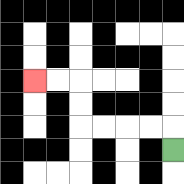{'start': '[7, 6]', 'end': '[1, 3]', 'path_directions': 'U,L,L,L,L,U,U,L,L', 'path_coordinates': '[[7, 6], [7, 5], [6, 5], [5, 5], [4, 5], [3, 5], [3, 4], [3, 3], [2, 3], [1, 3]]'}